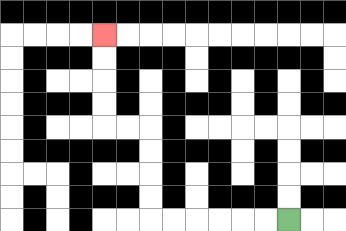{'start': '[12, 9]', 'end': '[4, 1]', 'path_directions': 'L,L,L,L,L,L,U,U,U,U,L,L,U,U,U,U', 'path_coordinates': '[[12, 9], [11, 9], [10, 9], [9, 9], [8, 9], [7, 9], [6, 9], [6, 8], [6, 7], [6, 6], [6, 5], [5, 5], [4, 5], [4, 4], [4, 3], [4, 2], [4, 1]]'}